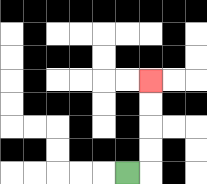{'start': '[5, 7]', 'end': '[6, 3]', 'path_directions': 'R,U,U,U,U', 'path_coordinates': '[[5, 7], [6, 7], [6, 6], [6, 5], [6, 4], [6, 3]]'}